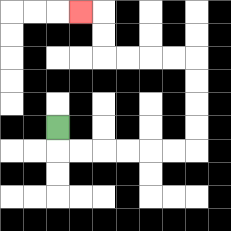{'start': '[2, 5]', 'end': '[3, 0]', 'path_directions': 'D,R,R,R,R,R,R,U,U,U,U,L,L,L,L,U,U,L', 'path_coordinates': '[[2, 5], [2, 6], [3, 6], [4, 6], [5, 6], [6, 6], [7, 6], [8, 6], [8, 5], [8, 4], [8, 3], [8, 2], [7, 2], [6, 2], [5, 2], [4, 2], [4, 1], [4, 0], [3, 0]]'}